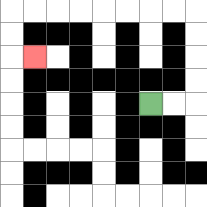{'start': '[6, 4]', 'end': '[1, 2]', 'path_directions': 'R,R,U,U,U,U,L,L,L,L,L,L,L,L,D,D,R', 'path_coordinates': '[[6, 4], [7, 4], [8, 4], [8, 3], [8, 2], [8, 1], [8, 0], [7, 0], [6, 0], [5, 0], [4, 0], [3, 0], [2, 0], [1, 0], [0, 0], [0, 1], [0, 2], [1, 2]]'}